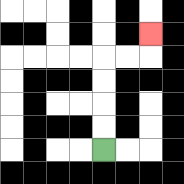{'start': '[4, 6]', 'end': '[6, 1]', 'path_directions': 'U,U,U,U,R,R,U', 'path_coordinates': '[[4, 6], [4, 5], [4, 4], [4, 3], [4, 2], [5, 2], [6, 2], [6, 1]]'}